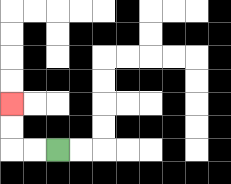{'start': '[2, 6]', 'end': '[0, 4]', 'path_directions': 'L,L,U,U', 'path_coordinates': '[[2, 6], [1, 6], [0, 6], [0, 5], [0, 4]]'}